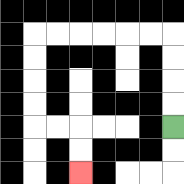{'start': '[7, 5]', 'end': '[3, 7]', 'path_directions': 'U,U,U,U,L,L,L,L,L,L,D,D,D,D,R,R,D,D', 'path_coordinates': '[[7, 5], [7, 4], [7, 3], [7, 2], [7, 1], [6, 1], [5, 1], [4, 1], [3, 1], [2, 1], [1, 1], [1, 2], [1, 3], [1, 4], [1, 5], [2, 5], [3, 5], [3, 6], [3, 7]]'}